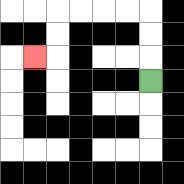{'start': '[6, 3]', 'end': '[1, 2]', 'path_directions': 'U,U,U,L,L,L,L,D,D,L', 'path_coordinates': '[[6, 3], [6, 2], [6, 1], [6, 0], [5, 0], [4, 0], [3, 0], [2, 0], [2, 1], [2, 2], [1, 2]]'}